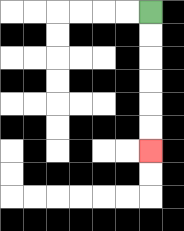{'start': '[6, 0]', 'end': '[6, 6]', 'path_directions': 'D,D,D,D,D,D', 'path_coordinates': '[[6, 0], [6, 1], [6, 2], [6, 3], [6, 4], [6, 5], [6, 6]]'}